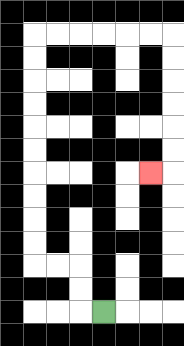{'start': '[4, 13]', 'end': '[6, 7]', 'path_directions': 'L,U,U,L,L,U,U,U,U,U,U,U,U,U,U,R,R,R,R,R,R,D,D,D,D,D,D,L', 'path_coordinates': '[[4, 13], [3, 13], [3, 12], [3, 11], [2, 11], [1, 11], [1, 10], [1, 9], [1, 8], [1, 7], [1, 6], [1, 5], [1, 4], [1, 3], [1, 2], [1, 1], [2, 1], [3, 1], [4, 1], [5, 1], [6, 1], [7, 1], [7, 2], [7, 3], [7, 4], [7, 5], [7, 6], [7, 7], [6, 7]]'}